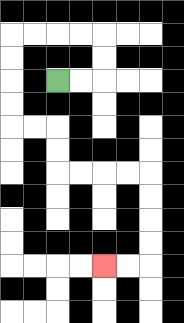{'start': '[2, 3]', 'end': '[4, 11]', 'path_directions': 'R,R,U,U,L,L,L,L,D,D,D,D,R,R,D,D,R,R,R,R,D,D,D,D,L,L', 'path_coordinates': '[[2, 3], [3, 3], [4, 3], [4, 2], [4, 1], [3, 1], [2, 1], [1, 1], [0, 1], [0, 2], [0, 3], [0, 4], [0, 5], [1, 5], [2, 5], [2, 6], [2, 7], [3, 7], [4, 7], [5, 7], [6, 7], [6, 8], [6, 9], [6, 10], [6, 11], [5, 11], [4, 11]]'}